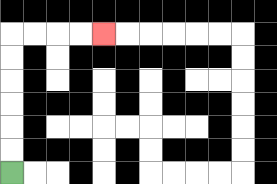{'start': '[0, 7]', 'end': '[4, 1]', 'path_directions': 'U,U,U,U,U,U,R,R,R,R', 'path_coordinates': '[[0, 7], [0, 6], [0, 5], [0, 4], [0, 3], [0, 2], [0, 1], [1, 1], [2, 1], [3, 1], [4, 1]]'}